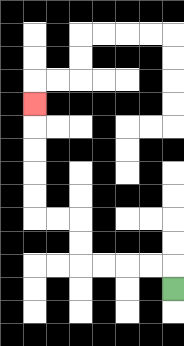{'start': '[7, 12]', 'end': '[1, 4]', 'path_directions': 'U,L,L,L,L,U,U,L,L,U,U,U,U,U', 'path_coordinates': '[[7, 12], [7, 11], [6, 11], [5, 11], [4, 11], [3, 11], [3, 10], [3, 9], [2, 9], [1, 9], [1, 8], [1, 7], [1, 6], [1, 5], [1, 4]]'}